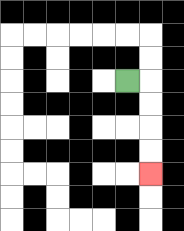{'start': '[5, 3]', 'end': '[6, 7]', 'path_directions': 'R,D,D,D,D', 'path_coordinates': '[[5, 3], [6, 3], [6, 4], [6, 5], [6, 6], [6, 7]]'}